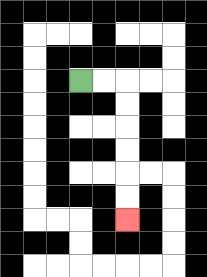{'start': '[3, 3]', 'end': '[5, 9]', 'path_directions': 'R,R,D,D,D,D,D,D', 'path_coordinates': '[[3, 3], [4, 3], [5, 3], [5, 4], [5, 5], [5, 6], [5, 7], [5, 8], [5, 9]]'}